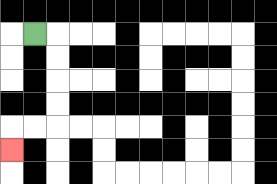{'start': '[1, 1]', 'end': '[0, 6]', 'path_directions': 'R,D,D,D,D,L,L,D', 'path_coordinates': '[[1, 1], [2, 1], [2, 2], [2, 3], [2, 4], [2, 5], [1, 5], [0, 5], [0, 6]]'}